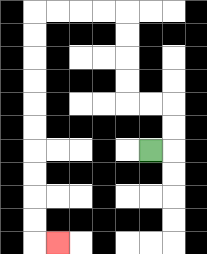{'start': '[6, 6]', 'end': '[2, 10]', 'path_directions': 'R,U,U,L,L,U,U,U,U,L,L,L,L,D,D,D,D,D,D,D,D,D,D,R', 'path_coordinates': '[[6, 6], [7, 6], [7, 5], [7, 4], [6, 4], [5, 4], [5, 3], [5, 2], [5, 1], [5, 0], [4, 0], [3, 0], [2, 0], [1, 0], [1, 1], [1, 2], [1, 3], [1, 4], [1, 5], [1, 6], [1, 7], [1, 8], [1, 9], [1, 10], [2, 10]]'}